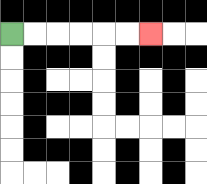{'start': '[0, 1]', 'end': '[6, 1]', 'path_directions': 'R,R,R,R,R,R', 'path_coordinates': '[[0, 1], [1, 1], [2, 1], [3, 1], [4, 1], [5, 1], [6, 1]]'}